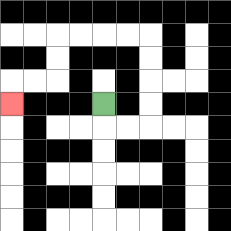{'start': '[4, 4]', 'end': '[0, 4]', 'path_directions': 'D,R,R,U,U,U,U,L,L,L,L,D,D,L,L,D', 'path_coordinates': '[[4, 4], [4, 5], [5, 5], [6, 5], [6, 4], [6, 3], [6, 2], [6, 1], [5, 1], [4, 1], [3, 1], [2, 1], [2, 2], [2, 3], [1, 3], [0, 3], [0, 4]]'}